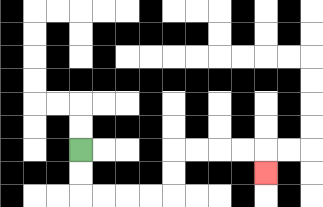{'start': '[3, 6]', 'end': '[11, 7]', 'path_directions': 'D,D,R,R,R,R,U,U,R,R,R,R,D', 'path_coordinates': '[[3, 6], [3, 7], [3, 8], [4, 8], [5, 8], [6, 8], [7, 8], [7, 7], [7, 6], [8, 6], [9, 6], [10, 6], [11, 6], [11, 7]]'}